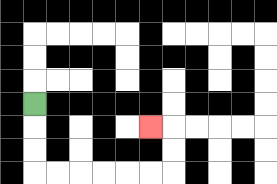{'start': '[1, 4]', 'end': '[6, 5]', 'path_directions': 'D,D,D,R,R,R,R,R,R,U,U,L', 'path_coordinates': '[[1, 4], [1, 5], [1, 6], [1, 7], [2, 7], [3, 7], [4, 7], [5, 7], [6, 7], [7, 7], [7, 6], [7, 5], [6, 5]]'}